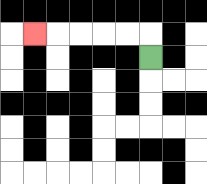{'start': '[6, 2]', 'end': '[1, 1]', 'path_directions': 'U,L,L,L,L,L', 'path_coordinates': '[[6, 2], [6, 1], [5, 1], [4, 1], [3, 1], [2, 1], [1, 1]]'}